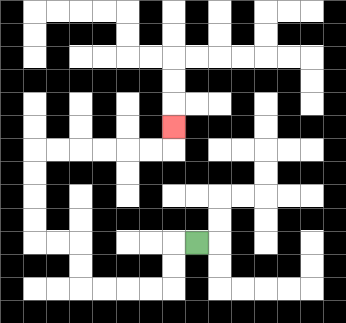{'start': '[8, 10]', 'end': '[7, 5]', 'path_directions': 'L,D,D,L,L,L,L,U,U,L,L,U,U,U,U,R,R,R,R,R,R,U', 'path_coordinates': '[[8, 10], [7, 10], [7, 11], [7, 12], [6, 12], [5, 12], [4, 12], [3, 12], [3, 11], [3, 10], [2, 10], [1, 10], [1, 9], [1, 8], [1, 7], [1, 6], [2, 6], [3, 6], [4, 6], [5, 6], [6, 6], [7, 6], [7, 5]]'}